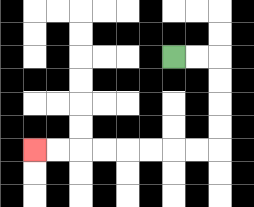{'start': '[7, 2]', 'end': '[1, 6]', 'path_directions': 'R,R,D,D,D,D,L,L,L,L,L,L,L,L', 'path_coordinates': '[[7, 2], [8, 2], [9, 2], [9, 3], [9, 4], [9, 5], [9, 6], [8, 6], [7, 6], [6, 6], [5, 6], [4, 6], [3, 6], [2, 6], [1, 6]]'}